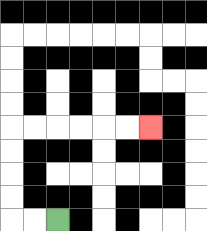{'start': '[2, 9]', 'end': '[6, 5]', 'path_directions': 'L,L,U,U,U,U,R,R,R,R,R,R', 'path_coordinates': '[[2, 9], [1, 9], [0, 9], [0, 8], [0, 7], [0, 6], [0, 5], [1, 5], [2, 5], [3, 5], [4, 5], [5, 5], [6, 5]]'}